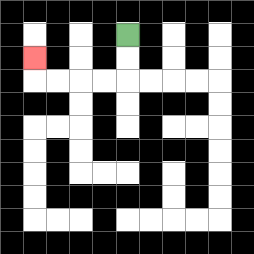{'start': '[5, 1]', 'end': '[1, 2]', 'path_directions': 'D,D,L,L,L,L,U', 'path_coordinates': '[[5, 1], [5, 2], [5, 3], [4, 3], [3, 3], [2, 3], [1, 3], [1, 2]]'}